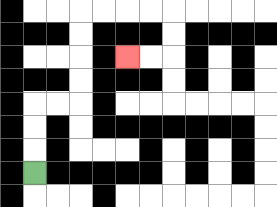{'start': '[1, 7]', 'end': '[5, 2]', 'path_directions': 'U,U,U,R,R,U,U,U,U,R,R,R,R,D,D,L,L', 'path_coordinates': '[[1, 7], [1, 6], [1, 5], [1, 4], [2, 4], [3, 4], [3, 3], [3, 2], [3, 1], [3, 0], [4, 0], [5, 0], [6, 0], [7, 0], [7, 1], [7, 2], [6, 2], [5, 2]]'}